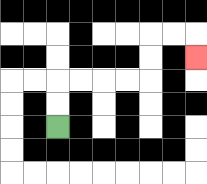{'start': '[2, 5]', 'end': '[8, 2]', 'path_directions': 'U,U,R,R,R,R,U,U,R,R,D', 'path_coordinates': '[[2, 5], [2, 4], [2, 3], [3, 3], [4, 3], [5, 3], [6, 3], [6, 2], [6, 1], [7, 1], [8, 1], [8, 2]]'}